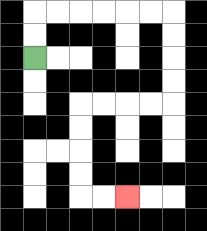{'start': '[1, 2]', 'end': '[5, 8]', 'path_directions': 'U,U,R,R,R,R,R,R,D,D,D,D,L,L,L,L,D,D,D,D,R,R', 'path_coordinates': '[[1, 2], [1, 1], [1, 0], [2, 0], [3, 0], [4, 0], [5, 0], [6, 0], [7, 0], [7, 1], [7, 2], [7, 3], [7, 4], [6, 4], [5, 4], [4, 4], [3, 4], [3, 5], [3, 6], [3, 7], [3, 8], [4, 8], [5, 8]]'}